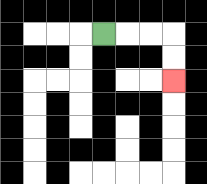{'start': '[4, 1]', 'end': '[7, 3]', 'path_directions': 'R,R,R,D,D', 'path_coordinates': '[[4, 1], [5, 1], [6, 1], [7, 1], [7, 2], [7, 3]]'}